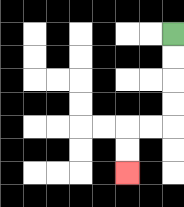{'start': '[7, 1]', 'end': '[5, 7]', 'path_directions': 'D,D,D,D,L,L,D,D', 'path_coordinates': '[[7, 1], [7, 2], [7, 3], [7, 4], [7, 5], [6, 5], [5, 5], [5, 6], [5, 7]]'}